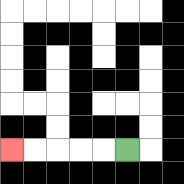{'start': '[5, 6]', 'end': '[0, 6]', 'path_directions': 'L,L,L,L,L', 'path_coordinates': '[[5, 6], [4, 6], [3, 6], [2, 6], [1, 6], [0, 6]]'}